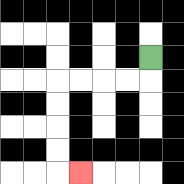{'start': '[6, 2]', 'end': '[3, 7]', 'path_directions': 'D,L,L,L,L,D,D,D,D,R', 'path_coordinates': '[[6, 2], [6, 3], [5, 3], [4, 3], [3, 3], [2, 3], [2, 4], [2, 5], [2, 6], [2, 7], [3, 7]]'}